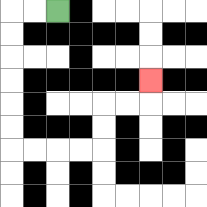{'start': '[2, 0]', 'end': '[6, 3]', 'path_directions': 'L,L,D,D,D,D,D,D,R,R,R,R,U,U,R,R,U', 'path_coordinates': '[[2, 0], [1, 0], [0, 0], [0, 1], [0, 2], [0, 3], [0, 4], [0, 5], [0, 6], [1, 6], [2, 6], [3, 6], [4, 6], [4, 5], [4, 4], [5, 4], [6, 4], [6, 3]]'}